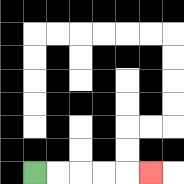{'start': '[1, 7]', 'end': '[6, 7]', 'path_directions': 'R,R,R,R,R', 'path_coordinates': '[[1, 7], [2, 7], [3, 7], [4, 7], [5, 7], [6, 7]]'}